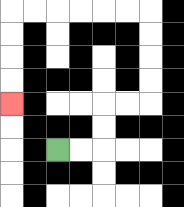{'start': '[2, 6]', 'end': '[0, 4]', 'path_directions': 'R,R,U,U,R,R,U,U,U,U,L,L,L,L,L,L,D,D,D,D', 'path_coordinates': '[[2, 6], [3, 6], [4, 6], [4, 5], [4, 4], [5, 4], [6, 4], [6, 3], [6, 2], [6, 1], [6, 0], [5, 0], [4, 0], [3, 0], [2, 0], [1, 0], [0, 0], [0, 1], [0, 2], [0, 3], [0, 4]]'}